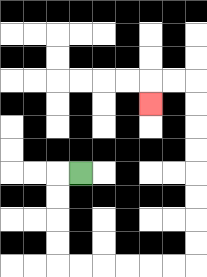{'start': '[3, 7]', 'end': '[6, 4]', 'path_directions': 'L,D,D,D,D,R,R,R,R,R,R,U,U,U,U,U,U,U,U,L,L,D', 'path_coordinates': '[[3, 7], [2, 7], [2, 8], [2, 9], [2, 10], [2, 11], [3, 11], [4, 11], [5, 11], [6, 11], [7, 11], [8, 11], [8, 10], [8, 9], [8, 8], [8, 7], [8, 6], [8, 5], [8, 4], [8, 3], [7, 3], [6, 3], [6, 4]]'}